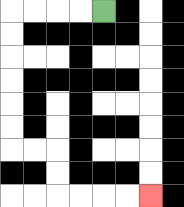{'start': '[4, 0]', 'end': '[6, 8]', 'path_directions': 'L,L,L,L,D,D,D,D,D,D,R,R,D,D,R,R,R,R', 'path_coordinates': '[[4, 0], [3, 0], [2, 0], [1, 0], [0, 0], [0, 1], [0, 2], [0, 3], [0, 4], [0, 5], [0, 6], [1, 6], [2, 6], [2, 7], [2, 8], [3, 8], [4, 8], [5, 8], [6, 8]]'}